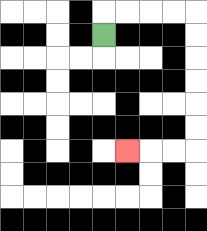{'start': '[4, 1]', 'end': '[5, 6]', 'path_directions': 'U,R,R,R,R,D,D,D,D,D,D,L,L,L', 'path_coordinates': '[[4, 1], [4, 0], [5, 0], [6, 0], [7, 0], [8, 0], [8, 1], [8, 2], [8, 3], [8, 4], [8, 5], [8, 6], [7, 6], [6, 6], [5, 6]]'}